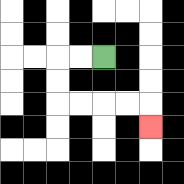{'start': '[4, 2]', 'end': '[6, 5]', 'path_directions': 'L,L,D,D,R,R,R,R,D', 'path_coordinates': '[[4, 2], [3, 2], [2, 2], [2, 3], [2, 4], [3, 4], [4, 4], [5, 4], [6, 4], [6, 5]]'}